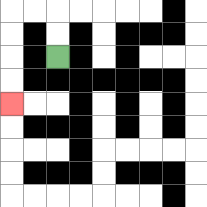{'start': '[2, 2]', 'end': '[0, 4]', 'path_directions': 'U,U,L,L,D,D,D,D', 'path_coordinates': '[[2, 2], [2, 1], [2, 0], [1, 0], [0, 0], [0, 1], [0, 2], [0, 3], [0, 4]]'}